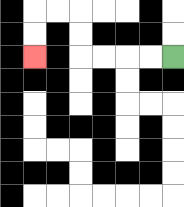{'start': '[7, 2]', 'end': '[1, 2]', 'path_directions': 'L,L,L,L,U,U,L,L,D,D', 'path_coordinates': '[[7, 2], [6, 2], [5, 2], [4, 2], [3, 2], [3, 1], [3, 0], [2, 0], [1, 0], [1, 1], [1, 2]]'}